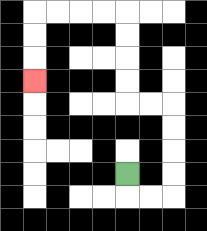{'start': '[5, 7]', 'end': '[1, 3]', 'path_directions': 'D,R,R,U,U,U,U,L,L,U,U,U,U,L,L,L,L,D,D,D', 'path_coordinates': '[[5, 7], [5, 8], [6, 8], [7, 8], [7, 7], [7, 6], [7, 5], [7, 4], [6, 4], [5, 4], [5, 3], [5, 2], [5, 1], [5, 0], [4, 0], [3, 0], [2, 0], [1, 0], [1, 1], [1, 2], [1, 3]]'}